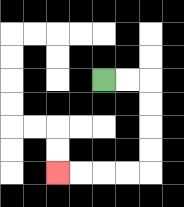{'start': '[4, 3]', 'end': '[2, 7]', 'path_directions': 'R,R,D,D,D,D,L,L,L,L', 'path_coordinates': '[[4, 3], [5, 3], [6, 3], [6, 4], [6, 5], [6, 6], [6, 7], [5, 7], [4, 7], [3, 7], [2, 7]]'}